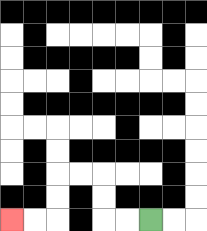{'start': '[6, 9]', 'end': '[0, 9]', 'path_directions': 'L,L,U,U,L,L,D,D,L,L', 'path_coordinates': '[[6, 9], [5, 9], [4, 9], [4, 8], [4, 7], [3, 7], [2, 7], [2, 8], [2, 9], [1, 9], [0, 9]]'}